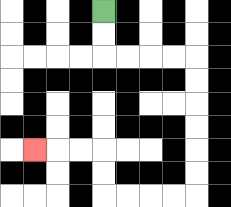{'start': '[4, 0]', 'end': '[1, 6]', 'path_directions': 'D,D,R,R,R,R,D,D,D,D,D,D,L,L,L,L,U,U,L,L,L', 'path_coordinates': '[[4, 0], [4, 1], [4, 2], [5, 2], [6, 2], [7, 2], [8, 2], [8, 3], [8, 4], [8, 5], [8, 6], [8, 7], [8, 8], [7, 8], [6, 8], [5, 8], [4, 8], [4, 7], [4, 6], [3, 6], [2, 6], [1, 6]]'}